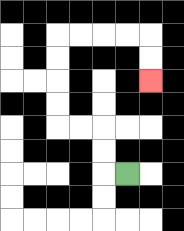{'start': '[5, 7]', 'end': '[6, 3]', 'path_directions': 'L,U,U,L,L,U,U,U,U,R,R,R,R,D,D', 'path_coordinates': '[[5, 7], [4, 7], [4, 6], [4, 5], [3, 5], [2, 5], [2, 4], [2, 3], [2, 2], [2, 1], [3, 1], [4, 1], [5, 1], [6, 1], [6, 2], [6, 3]]'}